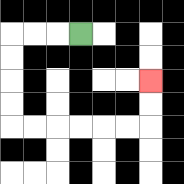{'start': '[3, 1]', 'end': '[6, 3]', 'path_directions': 'L,L,L,D,D,D,D,R,R,R,R,R,R,U,U', 'path_coordinates': '[[3, 1], [2, 1], [1, 1], [0, 1], [0, 2], [0, 3], [0, 4], [0, 5], [1, 5], [2, 5], [3, 5], [4, 5], [5, 5], [6, 5], [6, 4], [6, 3]]'}